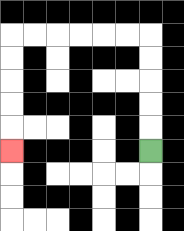{'start': '[6, 6]', 'end': '[0, 6]', 'path_directions': 'U,U,U,U,U,L,L,L,L,L,L,D,D,D,D,D', 'path_coordinates': '[[6, 6], [6, 5], [6, 4], [6, 3], [6, 2], [6, 1], [5, 1], [4, 1], [3, 1], [2, 1], [1, 1], [0, 1], [0, 2], [0, 3], [0, 4], [0, 5], [0, 6]]'}